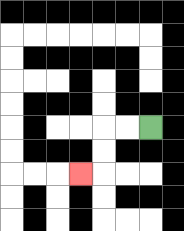{'start': '[6, 5]', 'end': '[3, 7]', 'path_directions': 'L,L,D,D,L', 'path_coordinates': '[[6, 5], [5, 5], [4, 5], [4, 6], [4, 7], [3, 7]]'}